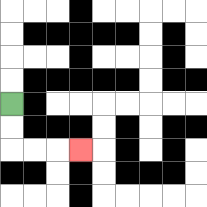{'start': '[0, 4]', 'end': '[3, 6]', 'path_directions': 'D,D,R,R,R', 'path_coordinates': '[[0, 4], [0, 5], [0, 6], [1, 6], [2, 6], [3, 6]]'}